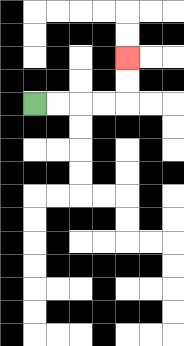{'start': '[1, 4]', 'end': '[5, 2]', 'path_directions': 'R,R,R,R,U,U', 'path_coordinates': '[[1, 4], [2, 4], [3, 4], [4, 4], [5, 4], [5, 3], [5, 2]]'}